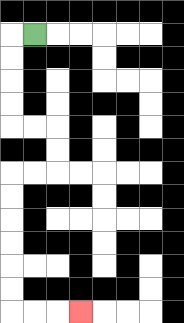{'start': '[1, 1]', 'end': '[3, 13]', 'path_directions': 'L,D,D,D,D,R,R,D,D,L,L,D,D,D,D,D,D,R,R,R', 'path_coordinates': '[[1, 1], [0, 1], [0, 2], [0, 3], [0, 4], [0, 5], [1, 5], [2, 5], [2, 6], [2, 7], [1, 7], [0, 7], [0, 8], [0, 9], [0, 10], [0, 11], [0, 12], [0, 13], [1, 13], [2, 13], [3, 13]]'}